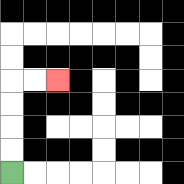{'start': '[0, 7]', 'end': '[2, 3]', 'path_directions': 'U,U,U,U,R,R', 'path_coordinates': '[[0, 7], [0, 6], [0, 5], [0, 4], [0, 3], [1, 3], [2, 3]]'}